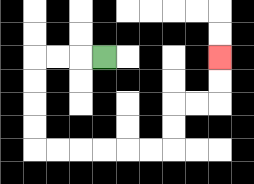{'start': '[4, 2]', 'end': '[9, 2]', 'path_directions': 'L,L,L,D,D,D,D,R,R,R,R,R,R,U,U,R,R,U,U', 'path_coordinates': '[[4, 2], [3, 2], [2, 2], [1, 2], [1, 3], [1, 4], [1, 5], [1, 6], [2, 6], [3, 6], [4, 6], [5, 6], [6, 6], [7, 6], [7, 5], [7, 4], [8, 4], [9, 4], [9, 3], [9, 2]]'}